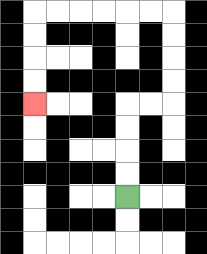{'start': '[5, 8]', 'end': '[1, 4]', 'path_directions': 'U,U,U,U,R,R,U,U,U,U,L,L,L,L,L,L,D,D,D,D', 'path_coordinates': '[[5, 8], [5, 7], [5, 6], [5, 5], [5, 4], [6, 4], [7, 4], [7, 3], [7, 2], [7, 1], [7, 0], [6, 0], [5, 0], [4, 0], [3, 0], [2, 0], [1, 0], [1, 1], [1, 2], [1, 3], [1, 4]]'}